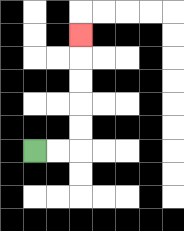{'start': '[1, 6]', 'end': '[3, 1]', 'path_directions': 'R,R,U,U,U,U,U', 'path_coordinates': '[[1, 6], [2, 6], [3, 6], [3, 5], [3, 4], [3, 3], [3, 2], [3, 1]]'}